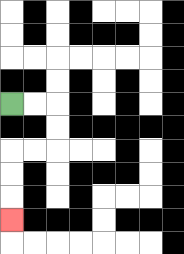{'start': '[0, 4]', 'end': '[0, 9]', 'path_directions': 'R,R,D,D,L,L,D,D,D', 'path_coordinates': '[[0, 4], [1, 4], [2, 4], [2, 5], [2, 6], [1, 6], [0, 6], [0, 7], [0, 8], [0, 9]]'}